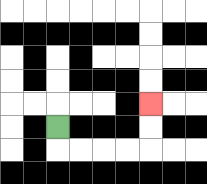{'start': '[2, 5]', 'end': '[6, 4]', 'path_directions': 'D,R,R,R,R,U,U', 'path_coordinates': '[[2, 5], [2, 6], [3, 6], [4, 6], [5, 6], [6, 6], [6, 5], [6, 4]]'}